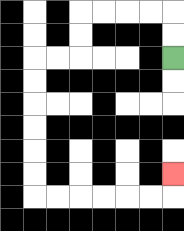{'start': '[7, 2]', 'end': '[7, 7]', 'path_directions': 'U,U,L,L,L,L,D,D,L,L,D,D,D,D,D,D,R,R,R,R,R,R,U', 'path_coordinates': '[[7, 2], [7, 1], [7, 0], [6, 0], [5, 0], [4, 0], [3, 0], [3, 1], [3, 2], [2, 2], [1, 2], [1, 3], [1, 4], [1, 5], [1, 6], [1, 7], [1, 8], [2, 8], [3, 8], [4, 8], [5, 8], [6, 8], [7, 8], [7, 7]]'}